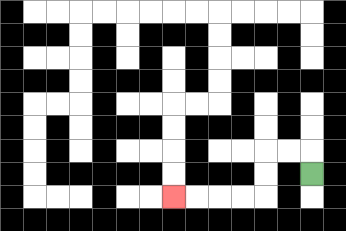{'start': '[13, 7]', 'end': '[7, 8]', 'path_directions': 'U,L,L,D,D,L,L,L,L', 'path_coordinates': '[[13, 7], [13, 6], [12, 6], [11, 6], [11, 7], [11, 8], [10, 8], [9, 8], [8, 8], [7, 8]]'}